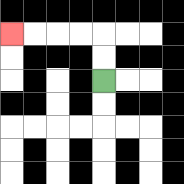{'start': '[4, 3]', 'end': '[0, 1]', 'path_directions': 'U,U,L,L,L,L', 'path_coordinates': '[[4, 3], [4, 2], [4, 1], [3, 1], [2, 1], [1, 1], [0, 1]]'}